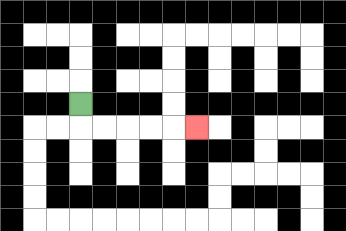{'start': '[3, 4]', 'end': '[8, 5]', 'path_directions': 'D,R,R,R,R,R', 'path_coordinates': '[[3, 4], [3, 5], [4, 5], [5, 5], [6, 5], [7, 5], [8, 5]]'}